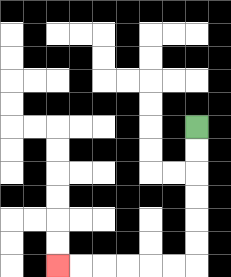{'start': '[8, 5]', 'end': '[2, 11]', 'path_directions': 'D,D,D,D,D,D,L,L,L,L,L,L', 'path_coordinates': '[[8, 5], [8, 6], [8, 7], [8, 8], [8, 9], [8, 10], [8, 11], [7, 11], [6, 11], [5, 11], [4, 11], [3, 11], [2, 11]]'}